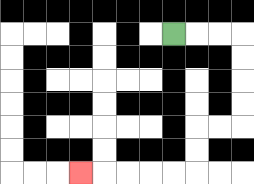{'start': '[7, 1]', 'end': '[3, 7]', 'path_directions': 'R,R,R,D,D,D,D,L,L,D,D,L,L,L,L,L', 'path_coordinates': '[[7, 1], [8, 1], [9, 1], [10, 1], [10, 2], [10, 3], [10, 4], [10, 5], [9, 5], [8, 5], [8, 6], [8, 7], [7, 7], [6, 7], [5, 7], [4, 7], [3, 7]]'}